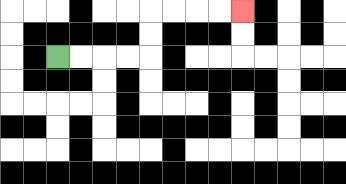{'start': '[2, 2]', 'end': '[10, 0]', 'path_directions': 'R,R,R,R,U,U,R,R,R,R', 'path_coordinates': '[[2, 2], [3, 2], [4, 2], [5, 2], [6, 2], [6, 1], [6, 0], [7, 0], [8, 0], [9, 0], [10, 0]]'}